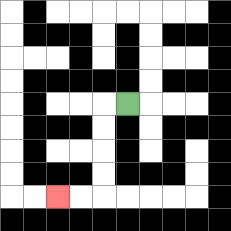{'start': '[5, 4]', 'end': '[2, 8]', 'path_directions': 'L,D,D,D,D,L,L', 'path_coordinates': '[[5, 4], [4, 4], [4, 5], [4, 6], [4, 7], [4, 8], [3, 8], [2, 8]]'}